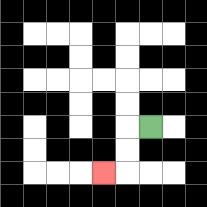{'start': '[6, 5]', 'end': '[4, 7]', 'path_directions': 'L,D,D,L', 'path_coordinates': '[[6, 5], [5, 5], [5, 6], [5, 7], [4, 7]]'}